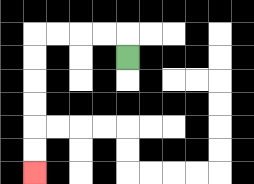{'start': '[5, 2]', 'end': '[1, 7]', 'path_directions': 'U,L,L,L,L,D,D,D,D,D,D', 'path_coordinates': '[[5, 2], [5, 1], [4, 1], [3, 1], [2, 1], [1, 1], [1, 2], [1, 3], [1, 4], [1, 5], [1, 6], [1, 7]]'}